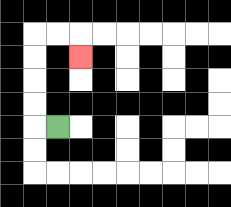{'start': '[2, 5]', 'end': '[3, 2]', 'path_directions': 'L,U,U,U,U,R,R,D', 'path_coordinates': '[[2, 5], [1, 5], [1, 4], [1, 3], [1, 2], [1, 1], [2, 1], [3, 1], [3, 2]]'}